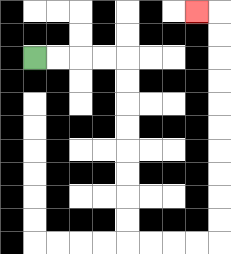{'start': '[1, 2]', 'end': '[8, 0]', 'path_directions': 'R,R,R,R,D,D,D,D,D,D,D,D,R,R,R,R,U,U,U,U,U,U,U,U,U,U,L', 'path_coordinates': '[[1, 2], [2, 2], [3, 2], [4, 2], [5, 2], [5, 3], [5, 4], [5, 5], [5, 6], [5, 7], [5, 8], [5, 9], [5, 10], [6, 10], [7, 10], [8, 10], [9, 10], [9, 9], [9, 8], [9, 7], [9, 6], [9, 5], [9, 4], [9, 3], [9, 2], [9, 1], [9, 0], [8, 0]]'}